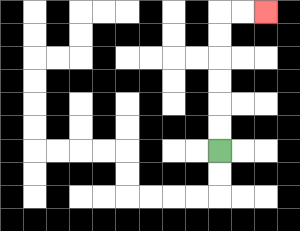{'start': '[9, 6]', 'end': '[11, 0]', 'path_directions': 'U,U,U,U,U,U,R,R', 'path_coordinates': '[[9, 6], [9, 5], [9, 4], [9, 3], [9, 2], [9, 1], [9, 0], [10, 0], [11, 0]]'}